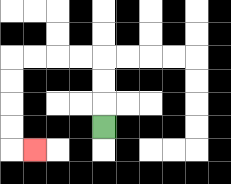{'start': '[4, 5]', 'end': '[1, 6]', 'path_directions': 'U,U,U,L,L,L,L,D,D,D,D,R', 'path_coordinates': '[[4, 5], [4, 4], [4, 3], [4, 2], [3, 2], [2, 2], [1, 2], [0, 2], [0, 3], [0, 4], [0, 5], [0, 6], [1, 6]]'}